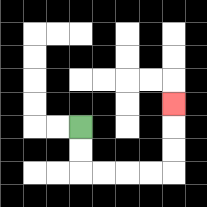{'start': '[3, 5]', 'end': '[7, 4]', 'path_directions': 'D,D,R,R,R,R,U,U,U', 'path_coordinates': '[[3, 5], [3, 6], [3, 7], [4, 7], [5, 7], [6, 7], [7, 7], [7, 6], [7, 5], [7, 4]]'}